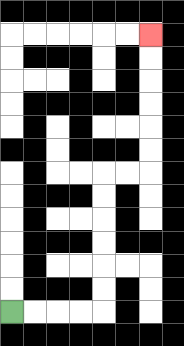{'start': '[0, 13]', 'end': '[6, 1]', 'path_directions': 'R,R,R,R,U,U,U,U,U,U,R,R,U,U,U,U,U,U', 'path_coordinates': '[[0, 13], [1, 13], [2, 13], [3, 13], [4, 13], [4, 12], [4, 11], [4, 10], [4, 9], [4, 8], [4, 7], [5, 7], [6, 7], [6, 6], [6, 5], [6, 4], [6, 3], [6, 2], [6, 1]]'}